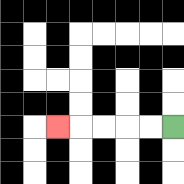{'start': '[7, 5]', 'end': '[2, 5]', 'path_directions': 'L,L,L,L,L', 'path_coordinates': '[[7, 5], [6, 5], [5, 5], [4, 5], [3, 5], [2, 5]]'}